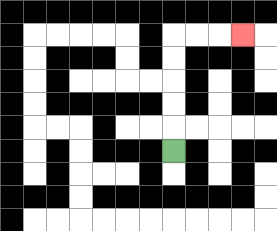{'start': '[7, 6]', 'end': '[10, 1]', 'path_directions': 'U,U,U,U,U,R,R,R', 'path_coordinates': '[[7, 6], [7, 5], [7, 4], [7, 3], [7, 2], [7, 1], [8, 1], [9, 1], [10, 1]]'}